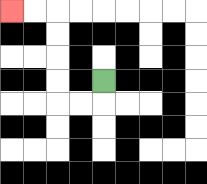{'start': '[4, 3]', 'end': '[0, 0]', 'path_directions': 'D,L,L,U,U,U,U,L,L', 'path_coordinates': '[[4, 3], [4, 4], [3, 4], [2, 4], [2, 3], [2, 2], [2, 1], [2, 0], [1, 0], [0, 0]]'}